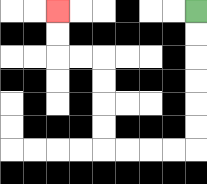{'start': '[8, 0]', 'end': '[2, 0]', 'path_directions': 'D,D,D,D,D,D,L,L,L,L,U,U,U,U,L,L,U,U', 'path_coordinates': '[[8, 0], [8, 1], [8, 2], [8, 3], [8, 4], [8, 5], [8, 6], [7, 6], [6, 6], [5, 6], [4, 6], [4, 5], [4, 4], [4, 3], [4, 2], [3, 2], [2, 2], [2, 1], [2, 0]]'}